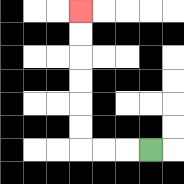{'start': '[6, 6]', 'end': '[3, 0]', 'path_directions': 'L,L,L,U,U,U,U,U,U', 'path_coordinates': '[[6, 6], [5, 6], [4, 6], [3, 6], [3, 5], [3, 4], [3, 3], [3, 2], [3, 1], [3, 0]]'}